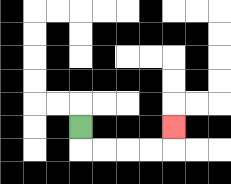{'start': '[3, 5]', 'end': '[7, 5]', 'path_directions': 'D,R,R,R,R,U', 'path_coordinates': '[[3, 5], [3, 6], [4, 6], [5, 6], [6, 6], [7, 6], [7, 5]]'}